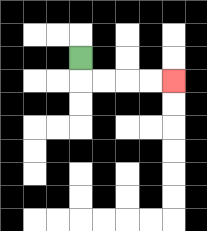{'start': '[3, 2]', 'end': '[7, 3]', 'path_directions': 'D,R,R,R,R', 'path_coordinates': '[[3, 2], [3, 3], [4, 3], [5, 3], [6, 3], [7, 3]]'}